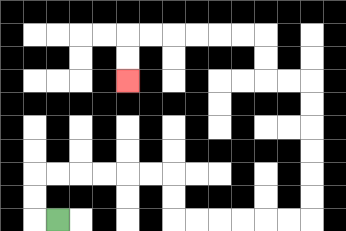{'start': '[2, 9]', 'end': '[5, 3]', 'path_directions': 'L,U,U,R,R,R,R,R,R,D,D,R,R,R,R,R,R,U,U,U,U,U,U,L,L,U,U,L,L,L,L,L,L,D,D', 'path_coordinates': '[[2, 9], [1, 9], [1, 8], [1, 7], [2, 7], [3, 7], [4, 7], [5, 7], [6, 7], [7, 7], [7, 8], [7, 9], [8, 9], [9, 9], [10, 9], [11, 9], [12, 9], [13, 9], [13, 8], [13, 7], [13, 6], [13, 5], [13, 4], [13, 3], [12, 3], [11, 3], [11, 2], [11, 1], [10, 1], [9, 1], [8, 1], [7, 1], [6, 1], [5, 1], [5, 2], [5, 3]]'}